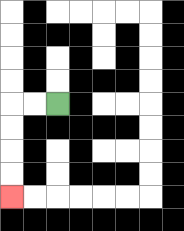{'start': '[2, 4]', 'end': '[0, 8]', 'path_directions': 'L,L,D,D,D,D', 'path_coordinates': '[[2, 4], [1, 4], [0, 4], [0, 5], [0, 6], [0, 7], [0, 8]]'}